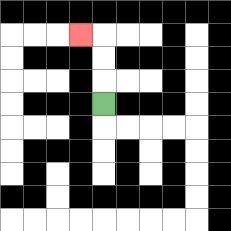{'start': '[4, 4]', 'end': '[3, 1]', 'path_directions': 'U,U,U,L', 'path_coordinates': '[[4, 4], [4, 3], [4, 2], [4, 1], [3, 1]]'}